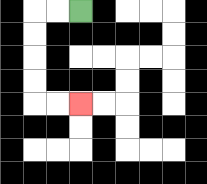{'start': '[3, 0]', 'end': '[3, 4]', 'path_directions': 'L,L,D,D,D,D,R,R', 'path_coordinates': '[[3, 0], [2, 0], [1, 0], [1, 1], [1, 2], [1, 3], [1, 4], [2, 4], [3, 4]]'}